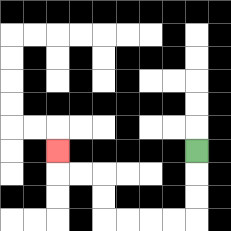{'start': '[8, 6]', 'end': '[2, 6]', 'path_directions': 'D,D,D,L,L,L,L,U,U,L,L,U', 'path_coordinates': '[[8, 6], [8, 7], [8, 8], [8, 9], [7, 9], [6, 9], [5, 9], [4, 9], [4, 8], [4, 7], [3, 7], [2, 7], [2, 6]]'}